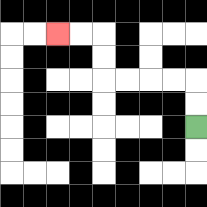{'start': '[8, 5]', 'end': '[2, 1]', 'path_directions': 'U,U,L,L,L,L,U,U,L,L', 'path_coordinates': '[[8, 5], [8, 4], [8, 3], [7, 3], [6, 3], [5, 3], [4, 3], [4, 2], [4, 1], [3, 1], [2, 1]]'}